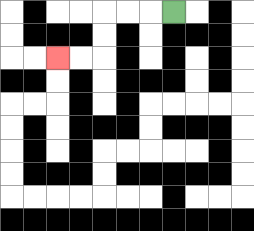{'start': '[7, 0]', 'end': '[2, 2]', 'path_directions': 'L,L,L,D,D,L,L', 'path_coordinates': '[[7, 0], [6, 0], [5, 0], [4, 0], [4, 1], [4, 2], [3, 2], [2, 2]]'}